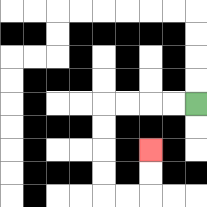{'start': '[8, 4]', 'end': '[6, 6]', 'path_directions': 'L,L,L,L,D,D,D,D,R,R,U,U', 'path_coordinates': '[[8, 4], [7, 4], [6, 4], [5, 4], [4, 4], [4, 5], [4, 6], [4, 7], [4, 8], [5, 8], [6, 8], [6, 7], [6, 6]]'}